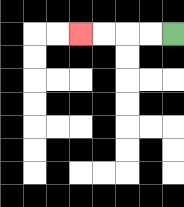{'start': '[7, 1]', 'end': '[3, 1]', 'path_directions': 'L,L,L,L', 'path_coordinates': '[[7, 1], [6, 1], [5, 1], [4, 1], [3, 1]]'}